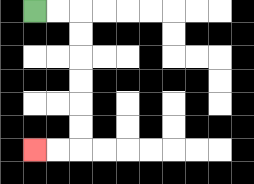{'start': '[1, 0]', 'end': '[1, 6]', 'path_directions': 'R,R,D,D,D,D,D,D,L,L', 'path_coordinates': '[[1, 0], [2, 0], [3, 0], [3, 1], [3, 2], [3, 3], [3, 4], [3, 5], [3, 6], [2, 6], [1, 6]]'}